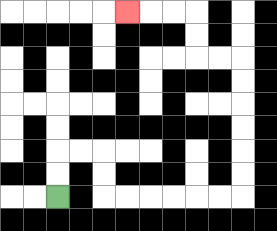{'start': '[2, 8]', 'end': '[5, 0]', 'path_directions': 'U,U,R,R,D,D,R,R,R,R,R,R,U,U,U,U,U,U,L,L,U,U,L,L,L', 'path_coordinates': '[[2, 8], [2, 7], [2, 6], [3, 6], [4, 6], [4, 7], [4, 8], [5, 8], [6, 8], [7, 8], [8, 8], [9, 8], [10, 8], [10, 7], [10, 6], [10, 5], [10, 4], [10, 3], [10, 2], [9, 2], [8, 2], [8, 1], [8, 0], [7, 0], [6, 0], [5, 0]]'}